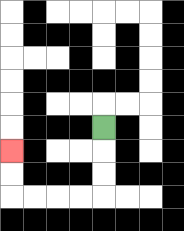{'start': '[4, 5]', 'end': '[0, 6]', 'path_directions': 'D,D,D,L,L,L,L,U,U', 'path_coordinates': '[[4, 5], [4, 6], [4, 7], [4, 8], [3, 8], [2, 8], [1, 8], [0, 8], [0, 7], [0, 6]]'}